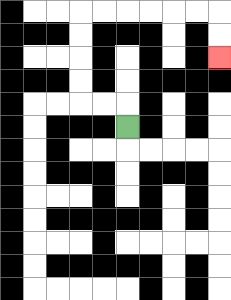{'start': '[5, 5]', 'end': '[9, 2]', 'path_directions': 'U,L,L,U,U,U,U,R,R,R,R,R,R,D,D', 'path_coordinates': '[[5, 5], [5, 4], [4, 4], [3, 4], [3, 3], [3, 2], [3, 1], [3, 0], [4, 0], [5, 0], [6, 0], [7, 0], [8, 0], [9, 0], [9, 1], [9, 2]]'}